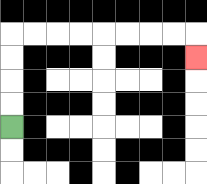{'start': '[0, 5]', 'end': '[8, 2]', 'path_directions': 'U,U,U,U,R,R,R,R,R,R,R,R,D', 'path_coordinates': '[[0, 5], [0, 4], [0, 3], [0, 2], [0, 1], [1, 1], [2, 1], [3, 1], [4, 1], [5, 1], [6, 1], [7, 1], [8, 1], [8, 2]]'}